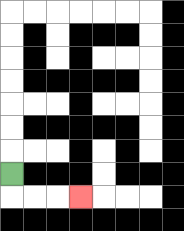{'start': '[0, 7]', 'end': '[3, 8]', 'path_directions': 'D,R,R,R', 'path_coordinates': '[[0, 7], [0, 8], [1, 8], [2, 8], [3, 8]]'}